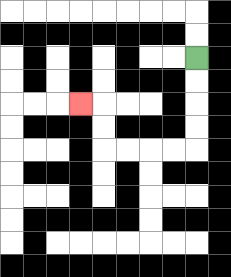{'start': '[8, 2]', 'end': '[3, 4]', 'path_directions': 'D,D,D,D,L,L,L,L,U,U,L', 'path_coordinates': '[[8, 2], [8, 3], [8, 4], [8, 5], [8, 6], [7, 6], [6, 6], [5, 6], [4, 6], [4, 5], [4, 4], [3, 4]]'}